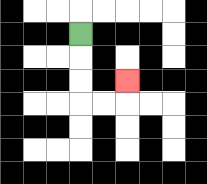{'start': '[3, 1]', 'end': '[5, 3]', 'path_directions': 'D,D,D,R,R,U', 'path_coordinates': '[[3, 1], [3, 2], [3, 3], [3, 4], [4, 4], [5, 4], [5, 3]]'}